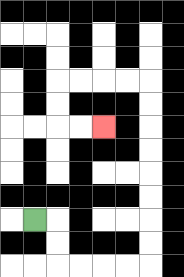{'start': '[1, 9]', 'end': '[4, 5]', 'path_directions': 'R,D,D,R,R,R,R,U,U,U,U,U,U,U,U,L,L,L,L,D,D,R,R', 'path_coordinates': '[[1, 9], [2, 9], [2, 10], [2, 11], [3, 11], [4, 11], [5, 11], [6, 11], [6, 10], [6, 9], [6, 8], [6, 7], [6, 6], [6, 5], [6, 4], [6, 3], [5, 3], [4, 3], [3, 3], [2, 3], [2, 4], [2, 5], [3, 5], [4, 5]]'}